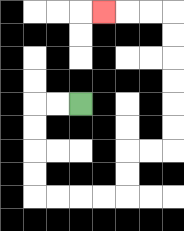{'start': '[3, 4]', 'end': '[4, 0]', 'path_directions': 'L,L,D,D,D,D,R,R,R,R,U,U,R,R,U,U,U,U,U,U,L,L,L', 'path_coordinates': '[[3, 4], [2, 4], [1, 4], [1, 5], [1, 6], [1, 7], [1, 8], [2, 8], [3, 8], [4, 8], [5, 8], [5, 7], [5, 6], [6, 6], [7, 6], [7, 5], [7, 4], [7, 3], [7, 2], [7, 1], [7, 0], [6, 0], [5, 0], [4, 0]]'}